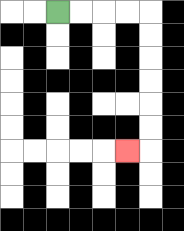{'start': '[2, 0]', 'end': '[5, 6]', 'path_directions': 'R,R,R,R,D,D,D,D,D,D,L', 'path_coordinates': '[[2, 0], [3, 0], [4, 0], [5, 0], [6, 0], [6, 1], [6, 2], [6, 3], [6, 4], [6, 5], [6, 6], [5, 6]]'}